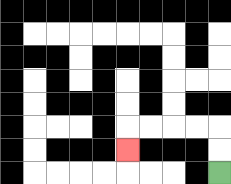{'start': '[9, 7]', 'end': '[5, 6]', 'path_directions': 'U,U,L,L,L,L,D', 'path_coordinates': '[[9, 7], [9, 6], [9, 5], [8, 5], [7, 5], [6, 5], [5, 5], [5, 6]]'}